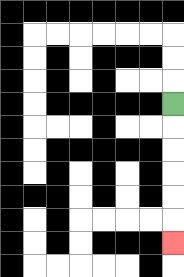{'start': '[7, 4]', 'end': '[7, 10]', 'path_directions': 'D,D,D,D,D,D', 'path_coordinates': '[[7, 4], [7, 5], [7, 6], [7, 7], [7, 8], [7, 9], [7, 10]]'}